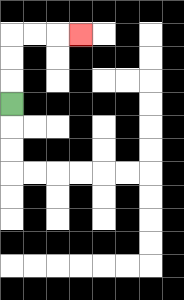{'start': '[0, 4]', 'end': '[3, 1]', 'path_directions': 'U,U,U,R,R,R', 'path_coordinates': '[[0, 4], [0, 3], [0, 2], [0, 1], [1, 1], [2, 1], [3, 1]]'}